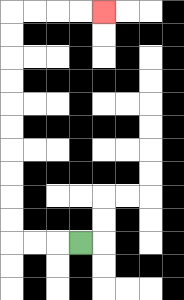{'start': '[3, 10]', 'end': '[4, 0]', 'path_directions': 'L,L,L,U,U,U,U,U,U,U,U,U,U,R,R,R,R', 'path_coordinates': '[[3, 10], [2, 10], [1, 10], [0, 10], [0, 9], [0, 8], [0, 7], [0, 6], [0, 5], [0, 4], [0, 3], [0, 2], [0, 1], [0, 0], [1, 0], [2, 0], [3, 0], [4, 0]]'}